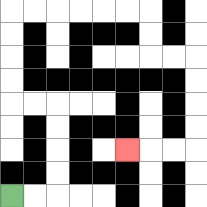{'start': '[0, 8]', 'end': '[5, 6]', 'path_directions': 'R,R,U,U,U,U,L,L,U,U,U,U,R,R,R,R,R,R,D,D,R,R,D,D,D,D,L,L,L', 'path_coordinates': '[[0, 8], [1, 8], [2, 8], [2, 7], [2, 6], [2, 5], [2, 4], [1, 4], [0, 4], [0, 3], [0, 2], [0, 1], [0, 0], [1, 0], [2, 0], [3, 0], [4, 0], [5, 0], [6, 0], [6, 1], [6, 2], [7, 2], [8, 2], [8, 3], [8, 4], [8, 5], [8, 6], [7, 6], [6, 6], [5, 6]]'}